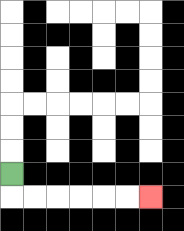{'start': '[0, 7]', 'end': '[6, 8]', 'path_directions': 'D,R,R,R,R,R,R', 'path_coordinates': '[[0, 7], [0, 8], [1, 8], [2, 8], [3, 8], [4, 8], [5, 8], [6, 8]]'}